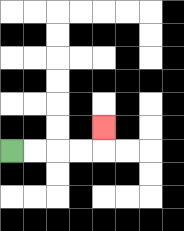{'start': '[0, 6]', 'end': '[4, 5]', 'path_directions': 'R,R,R,R,U', 'path_coordinates': '[[0, 6], [1, 6], [2, 6], [3, 6], [4, 6], [4, 5]]'}